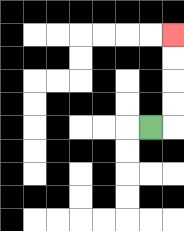{'start': '[6, 5]', 'end': '[7, 1]', 'path_directions': 'R,U,U,U,U', 'path_coordinates': '[[6, 5], [7, 5], [7, 4], [7, 3], [7, 2], [7, 1]]'}